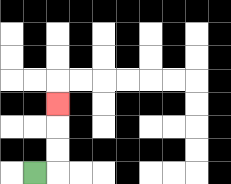{'start': '[1, 7]', 'end': '[2, 4]', 'path_directions': 'R,U,U,U', 'path_coordinates': '[[1, 7], [2, 7], [2, 6], [2, 5], [2, 4]]'}